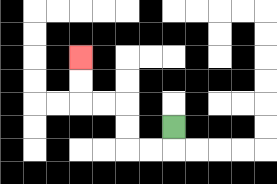{'start': '[7, 5]', 'end': '[3, 2]', 'path_directions': 'D,L,L,U,U,L,L,U,U', 'path_coordinates': '[[7, 5], [7, 6], [6, 6], [5, 6], [5, 5], [5, 4], [4, 4], [3, 4], [3, 3], [3, 2]]'}